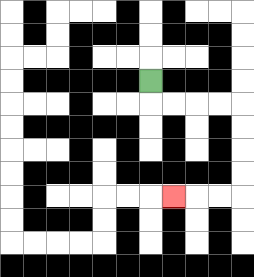{'start': '[6, 3]', 'end': '[7, 8]', 'path_directions': 'D,R,R,R,R,D,D,D,D,L,L,L', 'path_coordinates': '[[6, 3], [6, 4], [7, 4], [8, 4], [9, 4], [10, 4], [10, 5], [10, 6], [10, 7], [10, 8], [9, 8], [8, 8], [7, 8]]'}